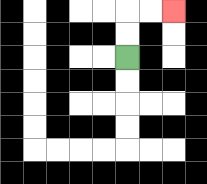{'start': '[5, 2]', 'end': '[7, 0]', 'path_directions': 'U,U,R,R', 'path_coordinates': '[[5, 2], [5, 1], [5, 0], [6, 0], [7, 0]]'}